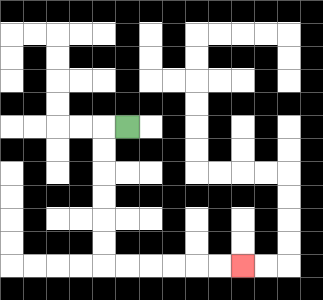{'start': '[5, 5]', 'end': '[10, 11]', 'path_directions': 'L,D,D,D,D,D,D,R,R,R,R,R,R', 'path_coordinates': '[[5, 5], [4, 5], [4, 6], [4, 7], [4, 8], [4, 9], [4, 10], [4, 11], [5, 11], [6, 11], [7, 11], [8, 11], [9, 11], [10, 11]]'}